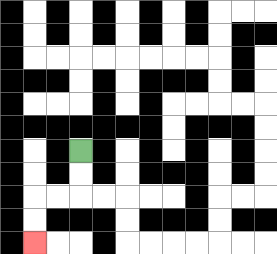{'start': '[3, 6]', 'end': '[1, 10]', 'path_directions': 'D,D,L,L,D,D', 'path_coordinates': '[[3, 6], [3, 7], [3, 8], [2, 8], [1, 8], [1, 9], [1, 10]]'}